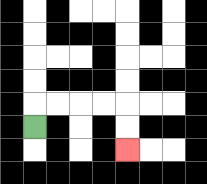{'start': '[1, 5]', 'end': '[5, 6]', 'path_directions': 'U,R,R,R,R,D,D', 'path_coordinates': '[[1, 5], [1, 4], [2, 4], [3, 4], [4, 4], [5, 4], [5, 5], [5, 6]]'}